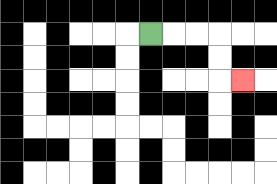{'start': '[6, 1]', 'end': '[10, 3]', 'path_directions': 'R,R,R,D,D,R', 'path_coordinates': '[[6, 1], [7, 1], [8, 1], [9, 1], [9, 2], [9, 3], [10, 3]]'}